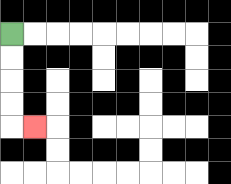{'start': '[0, 1]', 'end': '[1, 5]', 'path_directions': 'D,D,D,D,R', 'path_coordinates': '[[0, 1], [0, 2], [0, 3], [0, 4], [0, 5], [1, 5]]'}